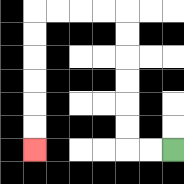{'start': '[7, 6]', 'end': '[1, 6]', 'path_directions': 'L,L,U,U,U,U,U,U,L,L,L,L,D,D,D,D,D,D', 'path_coordinates': '[[7, 6], [6, 6], [5, 6], [5, 5], [5, 4], [5, 3], [5, 2], [5, 1], [5, 0], [4, 0], [3, 0], [2, 0], [1, 0], [1, 1], [1, 2], [1, 3], [1, 4], [1, 5], [1, 6]]'}